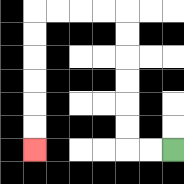{'start': '[7, 6]', 'end': '[1, 6]', 'path_directions': 'L,L,U,U,U,U,U,U,L,L,L,L,D,D,D,D,D,D', 'path_coordinates': '[[7, 6], [6, 6], [5, 6], [5, 5], [5, 4], [5, 3], [5, 2], [5, 1], [5, 0], [4, 0], [3, 0], [2, 0], [1, 0], [1, 1], [1, 2], [1, 3], [1, 4], [1, 5], [1, 6]]'}